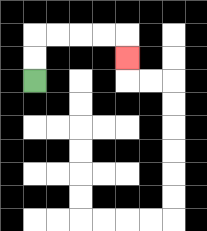{'start': '[1, 3]', 'end': '[5, 2]', 'path_directions': 'U,U,R,R,R,R,D', 'path_coordinates': '[[1, 3], [1, 2], [1, 1], [2, 1], [3, 1], [4, 1], [5, 1], [5, 2]]'}